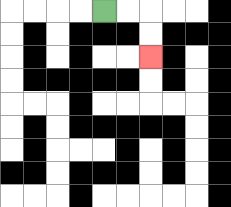{'start': '[4, 0]', 'end': '[6, 2]', 'path_directions': 'R,R,D,D', 'path_coordinates': '[[4, 0], [5, 0], [6, 0], [6, 1], [6, 2]]'}